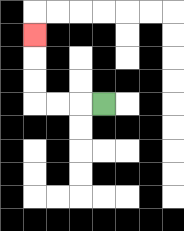{'start': '[4, 4]', 'end': '[1, 1]', 'path_directions': 'L,L,L,U,U,U', 'path_coordinates': '[[4, 4], [3, 4], [2, 4], [1, 4], [1, 3], [1, 2], [1, 1]]'}